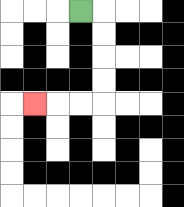{'start': '[3, 0]', 'end': '[1, 4]', 'path_directions': 'R,D,D,D,D,L,L,L', 'path_coordinates': '[[3, 0], [4, 0], [4, 1], [4, 2], [4, 3], [4, 4], [3, 4], [2, 4], [1, 4]]'}